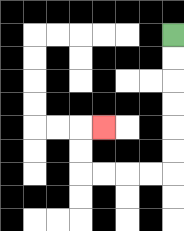{'start': '[7, 1]', 'end': '[4, 5]', 'path_directions': 'D,D,D,D,D,D,L,L,L,L,U,U,R', 'path_coordinates': '[[7, 1], [7, 2], [7, 3], [7, 4], [7, 5], [7, 6], [7, 7], [6, 7], [5, 7], [4, 7], [3, 7], [3, 6], [3, 5], [4, 5]]'}